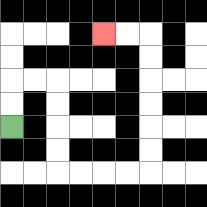{'start': '[0, 5]', 'end': '[4, 1]', 'path_directions': 'U,U,R,R,D,D,D,D,R,R,R,R,U,U,U,U,U,U,L,L', 'path_coordinates': '[[0, 5], [0, 4], [0, 3], [1, 3], [2, 3], [2, 4], [2, 5], [2, 6], [2, 7], [3, 7], [4, 7], [5, 7], [6, 7], [6, 6], [6, 5], [6, 4], [6, 3], [6, 2], [6, 1], [5, 1], [4, 1]]'}